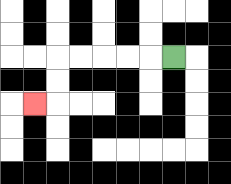{'start': '[7, 2]', 'end': '[1, 4]', 'path_directions': 'L,L,L,L,L,D,D,L', 'path_coordinates': '[[7, 2], [6, 2], [5, 2], [4, 2], [3, 2], [2, 2], [2, 3], [2, 4], [1, 4]]'}